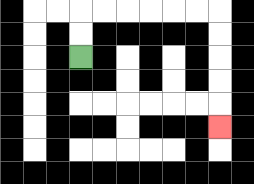{'start': '[3, 2]', 'end': '[9, 5]', 'path_directions': 'U,U,R,R,R,R,R,R,D,D,D,D,D', 'path_coordinates': '[[3, 2], [3, 1], [3, 0], [4, 0], [5, 0], [6, 0], [7, 0], [8, 0], [9, 0], [9, 1], [9, 2], [9, 3], [9, 4], [9, 5]]'}